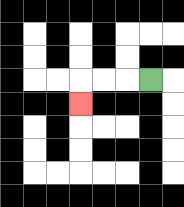{'start': '[6, 3]', 'end': '[3, 4]', 'path_directions': 'L,L,L,D', 'path_coordinates': '[[6, 3], [5, 3], [4, 3], [3, 3], [3, 4]]'}